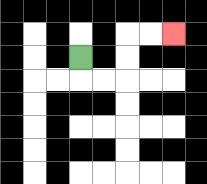{'start': '[3, 2]', 'end': '[7, 1]', 'path_directions': 'D,R,R,U,U,R,R', 'path_coordinates': '[[3, 2], [3, 3], [4, 3], [5, 3], [5, 2], [5, 1], [6, 1], [7, 1]]'}